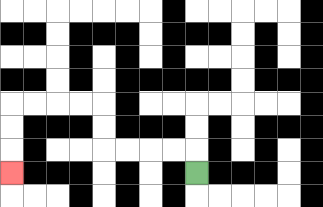{'start': '[8, 7]', 'end': '[0, 7]', 'path_directions': 'U,L,L,L,L,U,U,L,L,L,L,D,D,D', 'path_coordinates': '[[8, 7], [8, 6], [7, 6], [6, 6], [5, 6], [4, 6], [4, 5], [4, 4], [3, 4], [2, 4], [1, 4], [0, 4], [0, 5], [0, 6], [0, 7]]'}